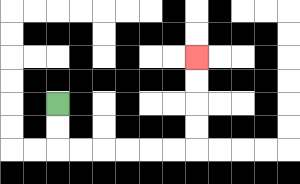{'start': '[2, 4]', 'end': '[8, 2]', 'path_directions': 'D,D,R,R,R,R,R,R,U,U,U,U', 'path_coordinates': '[[2, 4], [2, 5], [2, 6], [3, 6], [4, 6], [5, 6], [6, 6], [7, 6], [8, 6], [8, 5], [8, 4], [8, 3], [8, 2]]'}